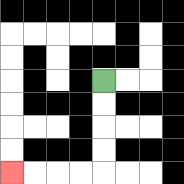{'start': '[4, 3]', 'end': '[0, 7]', 'path_directions': 'D,D,D,D,L,L,L,L', 'path_coordinates': '[[4, 3], [4, 4], [4, 5], [4, 6], [4, 7], [3, 7], [2, 7], [1, 7], [0, 7]]'}